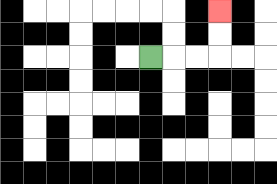{'start': '[6, 2]', 'end': '[9, 0]', 'path_directions': 'R,R,R,U,U', 'path_coordinates': '[[6, 2], [7, 2], [8, 2], [9, 2], [9, 1], [9, 0]]'}